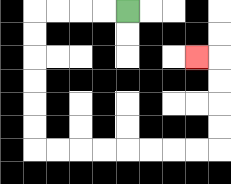{'start': '[5, 0]', 'end': '[8, 2]', 'path_directions': 'L,L,L,L,D,D,D,D,D,D,R,R,R,R,R,R,R,R,U,U,U,U,L', 'path_coordinates': '[[5, 0], [4, 0], [3, 0], [2, 0], [1, 0], [1, 1], [1, 2], [1, 3], [1, 4], [1, 5], [1, 6], [2, 6], [3, 6], [4, 6], [5, 6], [6, 6], [7, 6], [8, 6], [9, 6], [9, 5], [9, 4], [9, 3], [9, 2], [8, 2]]'}